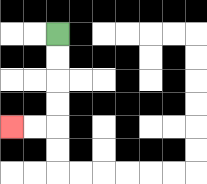{'start': '[2, 1]', 'end': '[0, 5]', 'path_directions': 'D,D,D,D,L,L', 'path_coordinates': '[[2, 1], [2, 2], [2, 3], [2, 4], [2, 5], [1, 5], [0, 5]]'}